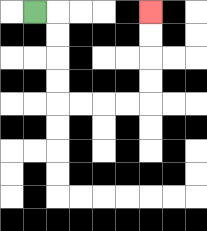{'start': '[1, 0]', 'end': '[6, 0]', 'path_directions': 'R,D,D,D,D,R,R,R,R,U,U,U,U', 'path_coordinates': '[[1, 0], [2, 0], [2, 1], [2, 2], [2, 3], [2, 4], [3, 4], [4, 4], [5, 4], [6, 4], [6, 3], [6, 2], [6, 1], [6, 0]]'}